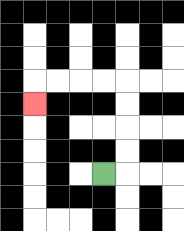{'start': '[4, 7]', 'end': '[1, 4]', 'path_directions': 'R,U,U,U,U,L,L,L,L,D', 'path_coordinates': '[[4, 7], [5, 7], [5, 6], [5, 5], [5, 4], [5, 3], [4, 3], [3, 3], [2, 3], [1, 3], [1, 4]]'}